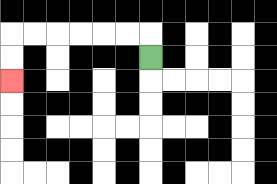{'start': '[6, 2]', 'end': '[0, 3]', 'path_directions': 'U,L,L,L,L,L,L,D,D', 'path_coordinates': '[[6, 2], [6, 1], [5, 1], [4, 1], [3, 1], [2, 1], [1, 1], [0, 1], [0, 2], [0, 3]]'}